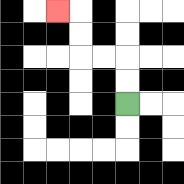{'start': '[5, 4]', 'end': '[2, 0]', 'path_directions': 'U,U,L,L,U,U,L', 'path_coordinates': '[[5, 4], [5, 3], [5, 2], [4, 2], [3, 2], [3, 1], [3, 0], [2, 0]]'}